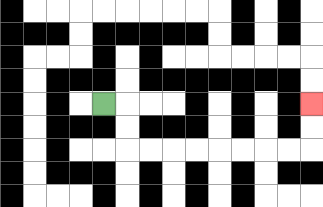{'start': '[4, 4]', 'end': '[13, 4]', 'path_directions': 'R,D,D,R,R,R,R,R,R,R,R,U,U', 'path_coordinates': '[[4, 4], [5, 4], [5, 5], [5, 6], [6, 6], [7, 6], [8, 6], [9, 6], [10, 6], [11, 6], [12, 6], [13, 6], [13, 5], [13, 4]]'}